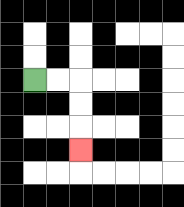{'start': '[1, 3]', 'end': '[3, 6]', 'path_directions': 'R,R,D,D,D', 'path_coordinates': '[[1, 3], [2, 3], [3, 3], [3, 4], [3, 5], [3, 6]]'}